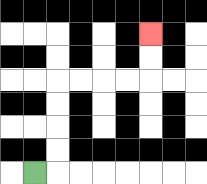{'start': '[1, 7]', 'end': '[6, 1]', 'path_directions': 'R,U,U,U,U,R,R,R,R,U,U', 'path_coordinates': '[[1, 7], [2, 7], [2, 6], [2, 5], [2, 4], [2, 3], [3, 3], [4, 3], [5, 3], [6, 3], [6, 2], [6, 1]]'}